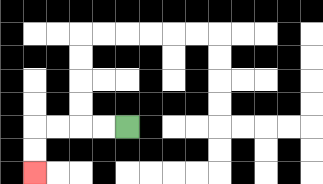{'start': '[5, 5]', 'end': '[1, 7]', 'path_directions': 'L,L,L,L,D,D', 'path_coordinates': '[[5, 5], [4, 5], [3, 5], [2, 5], [1, 5], [1, 6], [1, 7]]'}